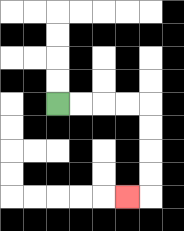{'start': '[2, 4]', 'end': '[5, 8]', 'path_directions': 'R,R,R,R,D,D,D,D,L', 'path_coordinates': '[[2, 4], [3, 4], [4, 4], [5, 4], [6, 4], [6, 5], [6, 6], [6, 7], [6, 8], [5, 8]]'}